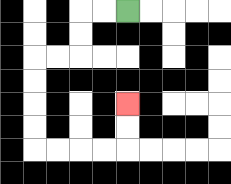{'start': '[5, 0]', 'end': '[5, 4]', 'path_directions': 'L,L,D,D,L,L,D,D,D,D,R,R,R,R,U,U', 'path_coordinates': '[[5, 0], [4, 0], [3, 0], [3, 1], [3, 2], [2, 2], [1, 2], [1, 3], [1, 4], [1, 5], [1, 6], [2, 6], [3, 6], [4, 6], [5, 6], [5, 5], [5, 4]]'}